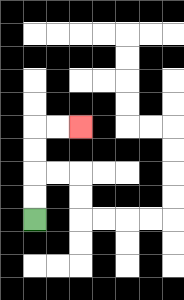{'start': '[1, 9]', 'end': '[3, 5]', 'path_directions': 'U,U,U,U,R,R', 'path_coordinates': '[[1, 9], [1, 8], [1, 7], [1, 6], [1, 5], [2, 5], [3, 5]]'}